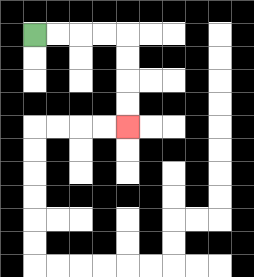{'start': '[1, 1]', 'end': '[5, 5]', 'path_directions': 'R,R,R,R,D,D,D,D', 'path_coordinates': '[[1, 1], [2, 1], [3, 1], [4, 1], [5, 1], [5, 2], [5, 3], [5, 4], [5, 5]]'}